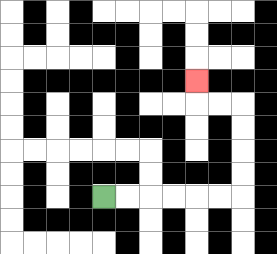{'start': '[4, 8]', 'end': '[8, 3]', 'path_directions': 'R,R,R,R,R,R,U,U,U,U,L,L,U', 'path_coordinates': '[[4, 8], [5, 8], [6, 8], [7, 8], [8, 8], [9, 8], [10, 8], [10, 7], [10, 6], [10, 5], [10, 4], [9, 4], [8, 4], [8, 3]]'}